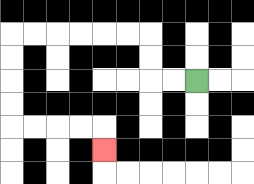{'start': '[8, 3]', 'end': '[4, 6]', 'path_directions': 'L,L,U,U,L,L,L,L,L,L,D,D,D,D,R,R,R,R,D', 'path_coordinates': '[[8, 3], [7, 3], [6, 3], [6, 2], [6, 1], [5, 1], [4, 1], [3, 1], [2, 1], [1, 1], [0, 1], [0, 2], [0, 3], [0, 4], [0, 5], [1, 5], [2, 5], [3, 5], [4, 5], [4, 6]]'}